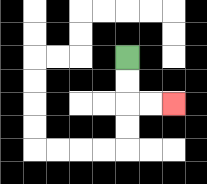{'start': '[5, 2]', 'end': '[7, 4]', 'path_directions': 'D,D,R,R', 'path_coordinates': '[[5, 2], [5, 3], [5, 4], [6, 4], [7, 4]]'}